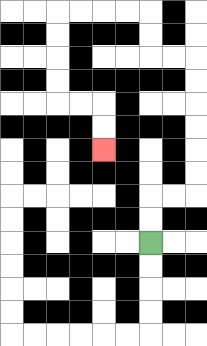{'start': '[6, 10]', 'end': '[4, 6]', 'path_directions': 'U,U,R,R,U,U,U,U,U,U,L,L,U,U,L,L,L,L,D,D,D,D,R,R,D,D', 'path_coordinates': '[[6, 10], [6, 9], [6, 8], [7, 8], [8, 8], [8, 7], [8, 6], [8, 5], [8, 4], [8, 3], [8, 2], [7, 2], [6, 2], [6, 1], [6, 0], [5, 0], [4, 0], [3, 0], [2, 0], [2, 1], [2, 2], [2, 3], [2, 4], [3, 4], [4, 4], [4, 5], [4, 6]]'}